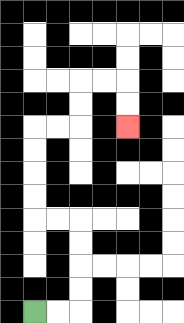{'start': '[1, 13]', 'end': '[5, 5]', 'path_directions': 'R,R,U,U,U,U,L,L,U,U,U,U,R,R,U,U,R,R,D,D', 'path_coordinates': '[[1, 13], [2, 13], [3, 13], [3, 12], [3, 11], [3, 10], [3, 9], [2, 9], [1, 9], [1, 8], [1, 7], [1, 6], [1, 5], [2, 5], [3, 5], [3, 4], [3, 3], [4, 3], [5, 3], [5, 4], [5, 5]]'}